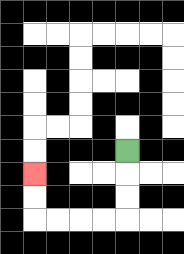{'start': '[5, 6]', 'end': '[1, 7]', 'path_directions': 'D,D,D,L,L,L,L,U,U', 'path_coordinates': '[[5, 6], [5, 7], [5, 8], [5, 9], [4, 9], [3, 9], [2, 9], [1, 9], [1, 8], [1, 7]]'}